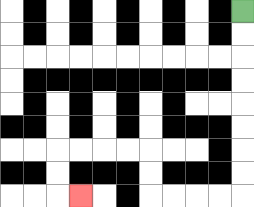{'start': '[10, 0]', 'end': '[3, 8]', 'path_directions': 'D,D,D,D,D,D,D,D,L,L,L,L,U,U,L,L,L,L,D,D,R', 'path_coordinates': '[[10, 0], [10, 1], [10, 2], [10, 3], [10, 4], [10, 5], [10, 6], [10, 7], [10, 8], [9, 8], [8, 8], [7, 8], [6, 8], [6, 7], [6, 6], [5, 6], [4, 6], [3, 6], [2, 6], [2, 7], [2, 8], [3, 8]]'}